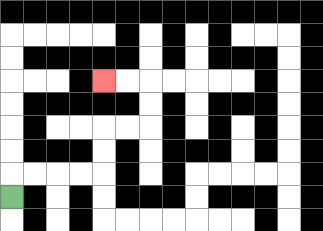{'start': '[0, 8]', 'end': '[4, 3]', 'path_directions': 'U,R,R,R,R,U,U,R,R,U,U,L,L', 'path_coordinates': '[[0, 8], [0, 7], [1, 7], [2, 7], [3, 7], [4, 7], [4, 6], [4, 5], [5, 5], [6, 5], [6, 4], [6, 3], [5, 3], [4, 3]]'}